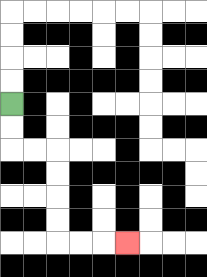{'start': '[0, 4]', 'end': '[5, 10]', 'path_directions': 'D,D,R,R,D,D,D,D,R,R,R', 'path_coordinates': '[[0, 4], [0, 5], [0, 6], [1, 6], [2, 6], [2, 7], [2, 8], [2, 9], [2, 10], [3, 10], [4, 10], [5, 10]]'}